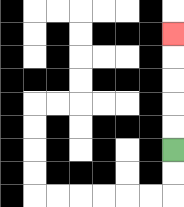{'start': '[7, 6]', 'end': '[7, 1]', 'path_directions': 'U,U,U,U,U', 'path_coordinates': '[[7, 6], [7, 5], [7, 4], [7, 3], [7, 2], [7, 1]]'}